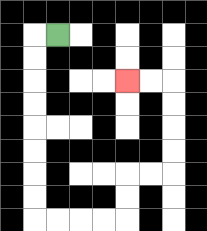{'start': '[2, 1]', 'end': '[5, 3]', 'path_directions': 'L,D,D,D,D,D,D,D,D,R,R,R,R,U,U,R,R,U,U,U,U,L,L', 'path_coordinates': '[[2, 1], [1, 1], [1, 2], [1, 3], [1, 4], [1, 5], [1, 6], [1, 7], [1, 8], [1, 9], [2, 9], [3, 9], [4, 9], [5, 9], [5, 8], [5, 7], [6, 7], [7, 7], [7, 6], [7, 5], [7, 4], [7, 3], [6, 3], [5, 3]]'}